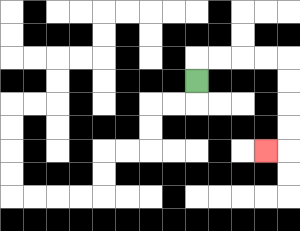{'start': '[8, 3]', 'end': '[11, 6]', 'path_directions': 'U,R,R,R,R,D,D,D,D,L', 'path_coordinates': '[[8, 3], [8, 2], [9, 2], [10, 2], [11, 2], [12, 2], [12, 3], [12, 4], [12, 5], [12, 6], [11, 6]]'}